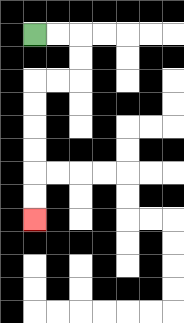{'start': '[1, 1]', 'end': '[1, 9]', 'path_directions': 'R,R,D,D,L,L,D,D,D,D,D,D', 'path_coordinates': '[[1, 1], [2, 1], [3, 1], [3, 2], [3, 3], [2, 3], [1, 3], [1, 4], [1, 5], [1, 6], [1, 7], [1, 8], [1, 9]]'}